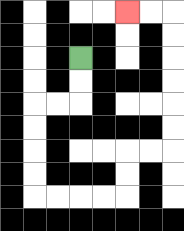{'start': '[3, 2]', 'end': '[5, 0]', 'path_directions': 'D,D,L,L,D,D,D,D,R,R,R,R,U,U,R,R,U,U,U,U,U,U,L,L', 'path_coordinates': '[[3, 2], [3, 3], [3, 4], [2, 4], [1, 4], [1, 5], [1, 6], [1, 7], [1, 8], [2, 8], [3, 8], [4, 8], [5, 8], [5, 7], [5, 6], [6, 6], [7, 6], [7, 5], [7, 4], [7, 3], [7, 2], [7, 1], [7, 0], [6, 0], [5, 0]]'}